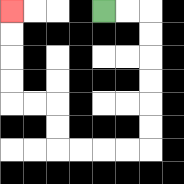{'start': '[4, 0]', 'end': '[0, 0]', 'path_directions': 'R,R,D,D,D,D,D,D,L,L,L,L,U,U,L,L,U,U,U,U', 'path_coordinates': '[[4, 0], [5, 0], [6, 0], [6, 1], [6, 2], [6, 3], [6, 4], [6, 5], [6, 6], [5, 6], [4, 6], [3, 6], [2, 6], [2, 5], [2, 4], [1, 4], [0, 4], [0, 3], [0, 2], [0, 1], [0, 0]]'}